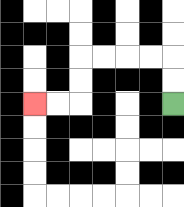{'start': '[7, 4]', 'end': '[1, 4]', 'path_directions': 'U,U,L,L,L,L,D,D,L,L', 'path_coordinates': '[[7, 4], [7, 3], [7, 2], [6, 2], [5, 2], [4, 2], [3, 2], [3, 3], [3, 4], [2, 4], [1, 4]]'}